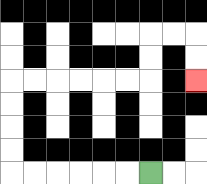{'start': '[6, 7]', 'end': '[8, 3]', 'path_directions': 'L,L,L,L,L,L,U,U,U,U,R,R,R,R,R,R,U,U,R,R,D,D', 'path_coordinates': '[[6, 7], [5, 7], [4, 7], [3, 7], [2, 7], [1, 7], [0, 7], [0, 6], [0, 5], [0, 4], [0, 3], [1, 3], [2, 3], [3, 3], [4, 3], [5, 3], [6, 3], [6, 2], [6, 1], [7, 1], [8, 1], [8, 2], [8, 3]]'}